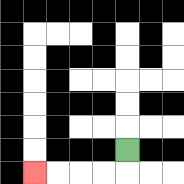{'start': '[5, 6]', 'end': '[1, 7]', 'path_directions': 'D,L,L,L,L', 'path_coordinates': '[[5, 6], [5, 7], [4, 7], [3, 7], [2, 7], [1, 7]]'}